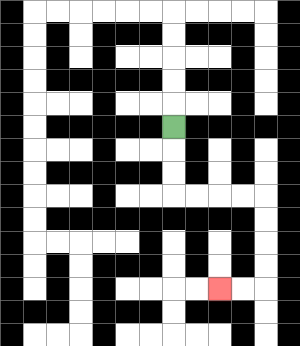{'start': '[7, 5]', 'end': '[9, 12]', 'path_directions': 'D,D,D,R,R,R,R,D,D,D,D,L,L', 'path_coordinates': '[[7, 5], [7, 6], [7, 7], [7, 8], [8, 8], [9, 8], [10, 8], [11, 8], [11, 9], [11, 10], [11, 11], [11, 12], [10, 12], [9, 12]]'}